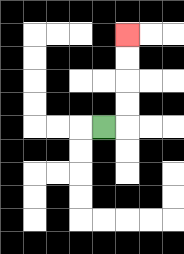{'start': '[4, 5]', 'end': '[5, 1]', 'path_directions': 'R,U,U,U,U', 'path_coordinates': '[[4, 5], [5, 5], [5, 4], [5, 3], [5, 2], [5, 1]]'}